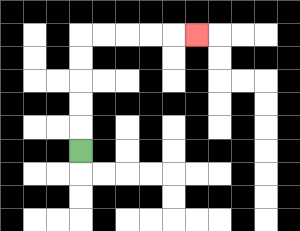{'start': '[3, 6]', 'end': '[8, 1]', 'path_directions': 'U,U,U,U,U,R,R,R,R,R', 'path_coordinates': '[[3, 6], [3, 5], [3, 4], [3, 3], [3, 2], [3, 1], [4, 1], [5, 1], [6, 1], [7, 1], [8, 1]]'}